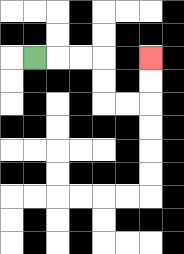{'start': '[1, 2]', 'end': '[6, 2]', 'path_directions': 'R,R,R,D,D,R,R,U,U', 'path_coordinates': '[[1, 2], [2, 2], [3, 2], [4, 2], [4, 3], [4, 4], [5, 4], [6, 4], [6, 3], [6, 2]]'}